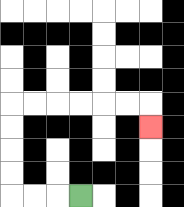{'start': '[3, 8]', 'end': '[6, 5]', 'path_directions': 'L,L,L,U,U,U,U,R,R,R,R,R,R,D', 'path_coordinates': '[[3, 8], [2, 8], [1, 8], [0, 8], [0, 7], [0, 6], [0, 5], [0, 4], [1, 4], [2, 4], [3, 4], [4, 4], [5, 4], [6, 4], [6, 5]]'}